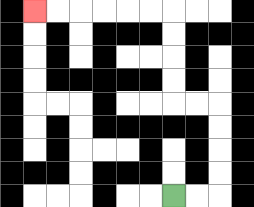{'start': '[7, 8]', 'end': '[1, 0]', 'path_directions': 'R,R,U,U,U,U,L,L,U,U,U,U,L,L,L,L,L,L', 'path_coordinates': '[[7, 8], [8, 8], [9, 8], [9, 7], [9, 6], [9, 5], [9, 4], [8, 4], [7, 4], [7, 3], [7, 2], [7, 1], [7, 0], [6, 0], [5, 0], [4, 0], [3, 0], [2, 0], [1, 0]]'}